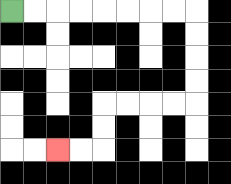{'start': '[0, 0]', 'end': '[2, 6]', 'path_directions': 'R,R,R,R,R,R,R,R,D,D,D,D,L,L,L,L,D,D,L,L', 'path_coordinates': '[[0, 0], [1, 0], [2, 0], [3, 0], [4, 0], [5, 0], [6, 0], [7, 0], [8, 0], [8, 1], [8, 2], [8, 3], [8, 4], [7, 4], [6, 4], [5, 4], [4, 4], [4, 5], [4, 6], [3, 6], [2, 6]]'}